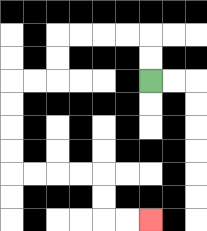{'start': '[6, 3]', 'end': '[6, 9]', 'path_directions': 'U,U,L,L,L,L,D,D,L,L,D,D,D,D,R,R,R,R,D,D,R,R', 'path_coordinates': '[[6, 3], [6, 2], [6, 1], [5, 1], [4, 1], [3, 1], [2, 1], [2, 2], [2, 3], [1, 3], [0, 3], [0, 4], [0, 5], [0, 6], [0, 7], [1, 7], [2, 7], [3, 7], [4, 7], [4, 8], [4, 9], [5, 9], [6, 9]]'}